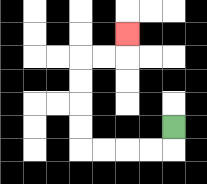{'start': '[7, 5]', 'end': '[5, 1]', 'path_directions': 'D,L,L,L,L,U,U,U,U,R,R,U', 'path_coordinates': '[[7, 5], [7, 6], [6, 6], [5, 6], [4, 6], [3, 6], [3, 5], [3, 4], [3, 3], [3, 2], [4, 2], [5, 2], [5, 1]]'}